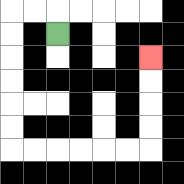{'start': '[2, 1]', 'end': '[6, 2]', 'path_directions': 'U,L,L,D,D,D,D,D,D,R,R,R,R,R,R,U,U,U,U', 'path_coordinates': '[[2, 1], [2, 0], [1, 0], [0, 0], [0, 1], [0, 2], [0, 3], [0, 4], [0, 5], [0, 6], [1, 6], [2, 6], [3, 6], [4, 6], [5, 6], [6, 6], [6, 5], [6, 4], [6, 3], [6, 2]]'}